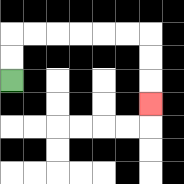{'start': '[0, 3]', 'end': '[6, 4]', 'path_directions': 'U,U,R,R,R,R,R,R,D,D,D', 'path_coordinates': '[[0, 3], [0, 2], [0, 1], [1, 1], [2, 1], [3, 1], [4, 1], [5, 1], [6, 1], [6, 2], [6, 3], [6, 4]]'}